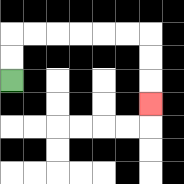{'start': '[0, 3]', 'end': '[6, 4]', 'path_directions': 'U,U,R,R,R,R,R,R,D,D,D', 'path_coordinates': '[[0, 3], [0, 2], [0, 1], [1, 1], [2, 1], [3, 1], [4, 1], [5, 1], [6, 1], [6, 2], [6, 3], [6, 4]]'}